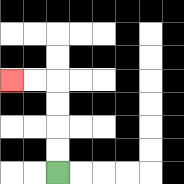{'start': '[2, 7]', 'end': '[0, 3]', 'path_directions': 'U,U,U,U,L,L', 'path_coordinates': '[[2, 7], [2, 6], [2, 5], [2, 4], [2, 3], [1, 3], [0, 3]]'}